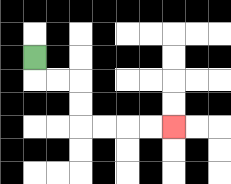{'start': '[1, 2]', 'end': '[7, 5]', 'path_directions': 'D,R,R,D,D,R,R,R,R', 'path_coordinates': '[[1, 2], [1, 3], [2, 3], [3, 3], [3, 4], [3, 5], [4, 5], [5, 5], [6, 5], [7, 5]]'}